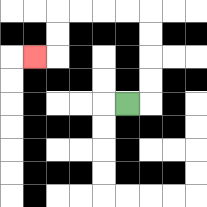{'start': '[5, 4]', 'end': '[1, 2]', 'path_directions': 'R,U,U,U,U,L,L,L,L,D,D,L', 'path_coordinates': '[[5, 4], [6, 4], [6, 3], [6, 2], [6, 1], [6, 0], [5, 0], [4, 0], [3, 0], [2, 0], [2, 1], [2, 2], [1, 2]]'}